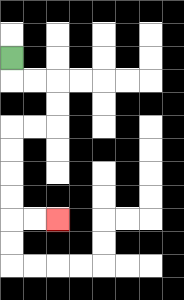{'start': '[0, 2]', 'end': '[2, 9]', 'path_directions': 'D,R,R,D,D,L,L,D,D,D,D,R,R', 'path_coordinates': '[[0, 2], [0, 3], [1, 3], [2, 3], [2, 4], [2, 5], [1, 5], [0, 5], [0, 6], [0, 7], [0, 8], [0, 9], [1, 9], [2, 9]]'}